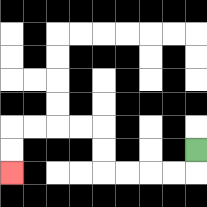{'start': '[8, 6]', 'end': '[0, 7]', 'path_directions': 'D,L,L,L,L,U,U,L,L,L,L,D,D', 'path_coordinates': '[[8, 6], [8, 7], [7, 7], [6, 7], [5, 7], [4, 7], [4, 6], [4, 5], [3, 5], [2, 5], [1, 5], [0, 5], [0, 6], [0, 7]]'}